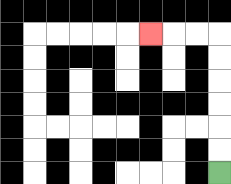{'start': '[9, 7]', 'end': '[6, 1]', 'path_directions': 'U,U,U,U,U,U,L,L,L', 'path_coordinates': '[[9, 7], [9, 6], [9, 5], [9, 4], [9, 3], [9, 2], [9, 1], [8, 1], [7, 1], [6, 1]]'}